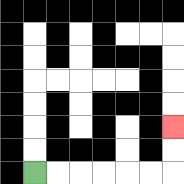{'start': '[1, 7]', 'end': '[7, 5]', 'path_directions': 'R,R,R,R,R,R,U,U', 'path_coordinates': '[[1, 7], [2, 7], [3, 7], [4, 7], [5, 7], [6, 7], [7, 7], [7, 6], [7, 5]]'}